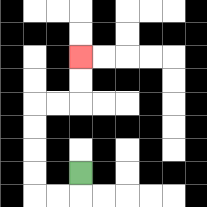{'start': '[3, 7]', 'end': '[3, 2]', 'path_directions': 'D,L,L,U,U,U,U,R,R,U,U', 'path_coordinates': '[[3, 7], [3, 8], [2, 8], [1, 8], [1, 7], [1, 6], [1, 5], [1, 4], [2, 4], [3, 4], [3, 3], [3, 2]]'}